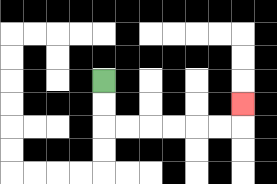{'start': '[4, 3]', 'end': '[10, 4]', 'path_directions': 'D,D,R,R,R,R,R,R,U', 'path_coordinates': '[[4, 3], [4, 4], [4, 5], [5, 5], [6, 5], [7, 5], [8, 5], [9, 5], [10, 5], [10, 4]]'}